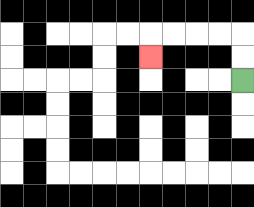{'start': '[10, 3]', 'end': '[6, 2]', 'path_directions': 'U,U,L,L,L,L,D', 'path_coordinates': '[[10, 3], [10, 2], [10, 1], [9, 1], [8, 1], [7, 1], [6, 1], [6, 2]]'}